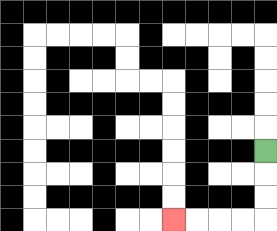{'start': '[11, 6]', 'end': '[7, 9]', 'path_directions': 'D,D,D,L,L,L,L', 'path_coordinates': '[[11, 6], [11, 7], [11, 8], [11, 9], [10, 9], [9, 9], [8, 9], [7, 9]]'}